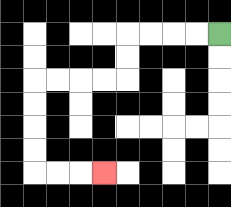{'start': '[9, 1]', 'end': '[4, 7]', 'path_directions': 'L,L,L,L,D,D,L,L,L,L,D,D,D,D,R,R,R', 'path_coordinates': '[[9, 1], [8, 1], [7, 1], [6, 1], [5, 1], [5, 2], [5, 3], [4, 3], [3, 3], [2, 3], [1, 3], [1, 4], [1, 5], [1, 6], [1, 7], [2, 7], [3, 7], [4, 7]]'}